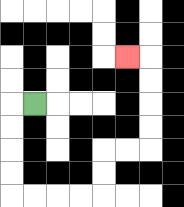{'start': '[1, 4]', 'end': '[5, 2]', 'path_directions': 'L,D,D,D,D,R,R,R,R,U,U,R,R,U,U,U,U,L', 'path_coordinates': '[[1, 4], [0, 4], [0, 5], [0, 6], [0, 7], [0, 8], [1, 8], [2, 8], [3, 8], [4, 8], [4, 7], [4, 6], [5, 6], [6, 6], [6, 5], [6, 4], [6, 3], [6, 2], [5, 2]]'}